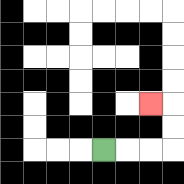{'start': '[4, 6]', 'end': '[6, 4]', 'path_directions': 'R,R,R,U,U,L', 'path_coordinates': '[[4, 6], [5, 6], [6, 6], [7, 6], [7, 5], [7, 4], [6, 4]]'}